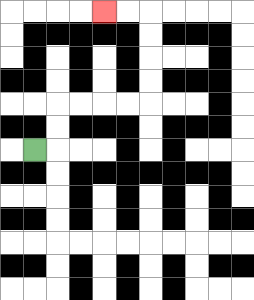{'start': '[1, 6]', 'end': '[4, 0]', 'path_directions': 'R,U,U,R,R,R,R,U,U,U,U,L,L', 'path_coordinates': '[[1, 6], [2, 6], [2, 5], [2, 4], [3, 4], [4, 4], [5, 4], [6, 4], [6, 3], [6, 2], [6, 1], [6, 0], [5, 0], [4, 0]]'}